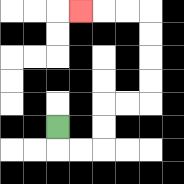{'start': '[2, 5]', 'end': '[3, 0]', 'path_directions': 'D,R,R,U,U,R,R,U,U,U,U,L,L,L', 'path_coordinates': '[[2, 5], [2, 6], [3, 6], [4, 6], [4, 5], [4, 4], [5, 4], [6, 4], [6, 3], [6, 2], [6, 1], [6, 0], [5, 0], [4, 0], [3, 0]]'}